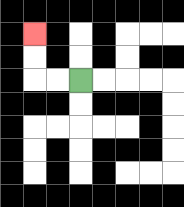{'start': '[3, 3]', 'end': '[1, 1]', 'path_directions': 'L,L,U,U', 'path_coordinates': '[[3, 3], [2, 3], [1, 3], [1, 2], [1, 1]]'}